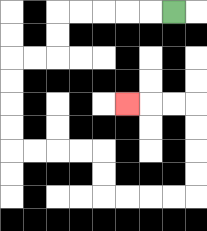{'start': '[7, 0]', 'end': '[5, 4]', 'path_directions': 'L,L,L,L,L,D,D,L,L,D,D,D,D,R,R,R,R,D,D,R,R,R,R,U,U,U,U,L,L,L', 'path_coordinates': '[[7, 0], [6, 0], [5, 0], [4, 0], [3, 0], [2, 0], [2, 1], [2, 2], [1, 2], [0, 2], [0, 3], [0, 4], [0, 5], [0, 6], [1, 6], [2, 6], [3, 6], [4, 6], [4, 7], [4, 8], [5, 8], [6, 8], [7, 8], [8, 8], [8, 7], [8, 6], [8, 5], [8, 4], [7, 4], [6, 4], [5, 4]]'}